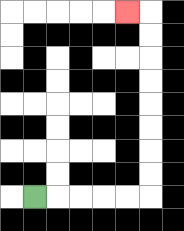{'start': '[1, 8]', 'end': '[5, 0]', 'path_directions': 'R,R,R,R,R,U,U,U,U,U,U,U,U,L', 'path_coordinates': '[[1, 8], [2, 8], [3, 8], [4, 8], [5, 8], [6, 8], [6, 7], [6, 6], [6, 5], [6, 4], [6, 3], [6, 2], [6, 1], [6, 0], [5, 0]]'}